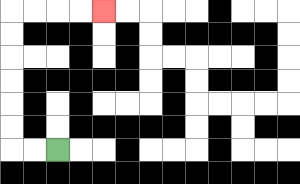{'start': '[2, 6]', 'end': '[4, 0]', 'path_directions': 'L,L,U,U,U,U,U,U,R,R,R,R', 'path_coordinates': '[[2, 6], [1, 6], [0, 6], [0, 5], [0, 4], [0, 3], [0, 2], [0, 1], [0, 0], [1, 0], [2, 0], [3, 0], [4, 0]]'}